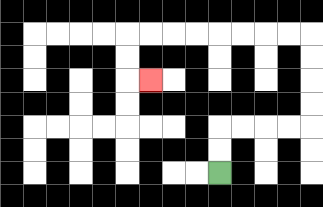{'start': '[9, 7]', 'end': '[6, 3]', 'path_directions': 'U,U,R,R,R,R,U,U,U,U,L,L,L,L,L,L,L,L,D,D,R', 'path_coordinates': '[[9, 7], [9, 6], [9, 5], [10, 5], [11, 5], [12, 5], [13, 5], [13, 4], [13, 3], [13, 2], [13, 1], [12, 1], [11, 1], [10, 1], [9, 1], [8, 1], [7, 1], [6, 1], [5, 1], [5, 2], [5, 3], [6, 3]]'}